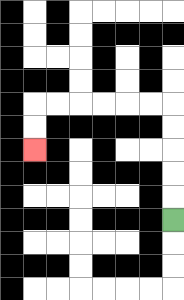{'start': '[7, 9]', 'end': '[1, 6]', 'path_directions': 'U,U,U,U,U,L,L,L,L,L,L,D,D', 'path_coordinates': '[[7, 9], [7, 8], [7, 7], [7, 6], [7, 5], [7, 4], [6, 4], [5, 4], [4, 4], [3, 4], [2, 4], [1, 4], [1, 5], [1, 6]]'}